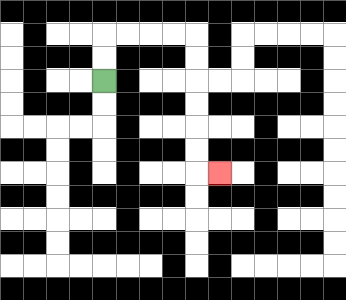{'start': '[4, 3]', 'end': '[9, 7]', 'path_directions': 'U,U,R,R,R,R,D,D,D,D,D,D,R', 'path_coordinates': '[[4, 3], [4, 2], [4, 1], [5, 1], [6, 1], [7, 1], [8, 1], [8, 2], [8, 3], [8, 4], [8, 5], [8, 6], [8, 7], [9, 7]]'}